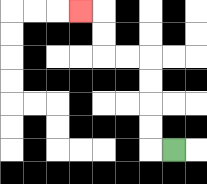{'start': '[7, 6]', 'end': '[3, 0]', 'path_directions': 'L,U,U,U,U,L,L,U,U,L', 'path_coordinates': '[[7, 6], [6, 6], [6, 5], [6, 4], [6, 3], [6, 2], [5, 2], [4, 2], [4, 1], [4, 0], [3, 0]]'}